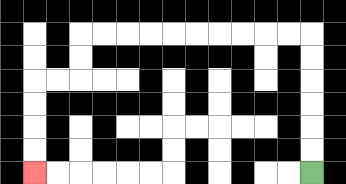{'start': '[13, 7]', 'end': '[1, 7]', 'path_directions': 'U,U,U,U,U,U,L,L,L,L,L,L,L,L,L,L,D,D,L,L,D,D,D,D', 'path_coordinates': '[[13, 7], [13, 6], [13, 5], [13, 4], [13, 3], [13, 2], [13, 1], [12, 1], [11, 1], [10, 1], [9, 1], [8, 1], [7, 1], [6, 1], [5, 1], [4, 1], [3, 1], [3, 2], [3, 3], [2, 3], [1, 3], [1, 4], [1, 5], [1, 6], [1, 7]]'}